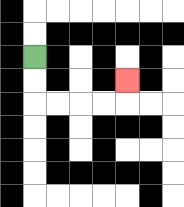{'start': '[1, 2]', 'end': '[5, 3]', 'path_directions': 'D,D,R,R,R,R,U', 'path_coordinates': '[[1, 2], [1, 3], [1, 4], [2, 4], [3, 4], [4, 4], [5, 4], [5, 3]]'}